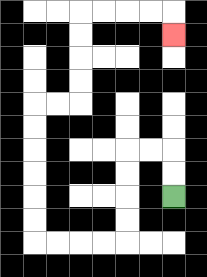{'start': '[7, 8]', 'end': '[7, 1]', 'path_directions': 'U,U,L,L,D,D,D,D,L,L,L,L,U,U,U,U,U,U,R,R,U,U,U,U,R,R,R,R,D', 'path_coordinates': '[[7, 8], [7, 7], [7, 6], [6, 6], [5, 6], [5, 7], [5, 8], [5, 9], [5, 10], [4, 10], [3, 10], [2, 10], [1, 10], [1, 9], [1, 8], [1, 7], [1, 6], [1, 5], [1, 4], [2, 4], [3, 4], [3, 3], [3, 2], [3, 1], [3, 0], [4, 0], [5, 0], [6, 0], [7, 0], [7, 1]]'}